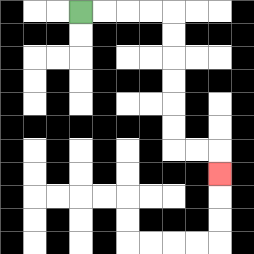{'start': '[3, 0]', 'end': '[9, 7]', 'path_directions': 'R,R,R,R,D,D,D,D,D,D,R,R,D', 'path_coordinates': '[[3, 0], [4, 0], [5, 0], [6, 0], [7, 0], [7, 1], [7, 2], [7, 3], [7, 4], [7, 5], [7, 6], [8, 6], [9, 6], [9, 7]]'}